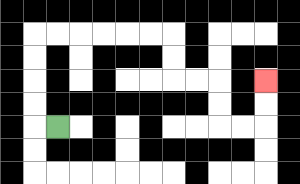{'start': '[2, 5]', 'end': '[11, 3]', 'path_directions': 'L,U,U,U,U,R,R,R,R,R,R,D,D,R,R,D,D,R,R,U,U', 'path_coordinates': '[[2, 5], [1, 5], [1, 4], [1, 3], [1, 2], [1, 1], [2, 1], [3, 1], [4, 1], [5, 1], [6, 1], [7, 1], [7, 2], [7, 3], [8, 3], [9, 3], [9, 4], [9, 5], [10, 5], [11, 5], [11, 4], [11, 3]]'}